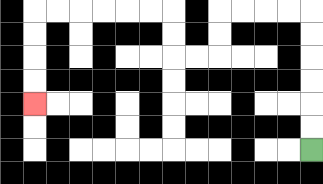{'start': '[13, 6]', 'end': '[1, 4]', 'path_directions': 'U,U,U,U,U,U,L,L,L,L,D,D,L,L,U,U,L,L,L,L,L,L,D,D,D,D', 'path_coordinates': '[[13, 6], [13, 5], [13, 4], [13, 3], [13, 2], [13, 1], [13, 0], [12, 0], [11, 0], [10, 0], [9, 0], [9, 1], [9, 2], [8, 2], [7, 2], [7, 1], [7, 0], [6, 0], [5, 0], [4, 0], [3, 0], [2, 0], [1, 0], [1, 1], [1, 2], [1, 3], [1, 4]]'}